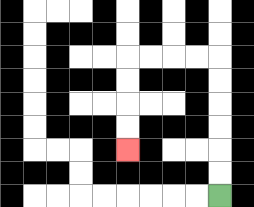{'start': '[9, 8]', 'end': '[5, 6]', 'path_directions': 'U,U,U,U,U,U,L,L,L,L,D,D,D,D', 'path_coordinates': '[[9, 8], [9, 7], [9, 6], [9, 5], [9, 4], [9, 3], [9, 2], [8, 2], [7, 2], [6, 2], [5, 2], [5, 3], [5, 4], [5, 5], [5, 6]]'}